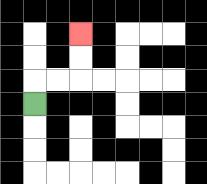{'start': '[1, 4]', 'end': '[3, 1]', 'path_directions': 'U,R,R,U,U', 'path_coordinates': '[[1, 4], [1, 3], [2, 3], [3, 3], [3, 2], [3, 1]]'}